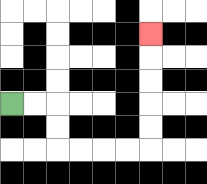{'start': '[0, 4]', 'end': '[6, 1]', 'path_directions': 'R,R,D,D,R,R,R,R,U,U,U,U,U', 'path_coordinates': '[[0, 4], [1, 4], [2, 4], [2, 5], [2, 6], [3, 6], [4, 6], [5, 6], [6, 6], [6, 5], [6, 4], [6, 3], [6, 2], [6, 1]]'}